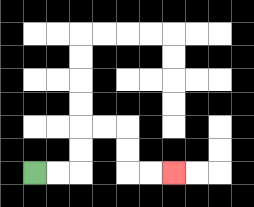{'start': '[1, 7]', 'end': '[7, 7]', 'path_directions': 'R,R,U,U,R,R,D,D,R,R', 'path_coordinates': '[[1, 7], [2, 7], [3, 7], [3, 6], [3, 5], [4, 5], [5, 5], [5, 6], [5, 7], [6, 7], [7, 7]]'}